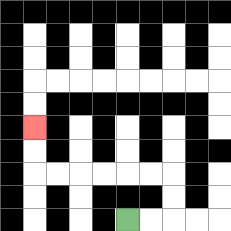{'start': '[5, 9]', 'end': '[1, 5]', 'path_directions': 'R,R,U,U,L,L,L,L,L,L,U,U', 'path_coordinates': '[[5, 9], [6, 9], [7, 9], [7, 8], [7, 7], [6, 7], [5, 7], [4, 7], [3, 7], [2, 7], [1, 7], [1, 6], [1, 5]]'}